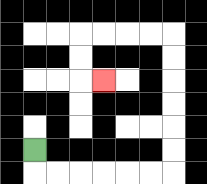{'start': '[1, 6]', 'end': '[4, 3]', 'path_directions': 'D,R,R,R,R,R,R,U,U,U,U,U,U,L,L,L,L,D,D,R', 'path_coordinates': '[[1, 6], [1, 7], [2, 7], [3, 7], [4, 7], [5, 7], [6, 7], [7, 7], [7, 6], [7, 5], [7, 4], [7, 3], [7, 2], [7, 1], [6, 1], [5, 1], [4, 1], [3, 1], [3, 2], [3, 3], [4, 3]]'}